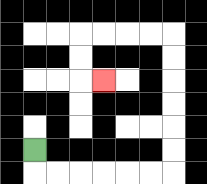{'start': '[1, 6]', 'end': '[4, 3]', 'path_directions': 'D,R,R,R,R,R,R,U,U,U,U,U,U,L,L,L,L,D,D,R', 'path_coordinates': '[[1, 6], [1, 7], [2, 7], [3, 7], [4, 7], [5, 7], [6, 7], [7, 7], [7, 6], [7, 5], [7, 4], [7, 3], [7, 2], [7, 1], [6, 1], [5, 1], [4, 1], [3, 1], [3, 2], [3, 3], [4, 3]]'}